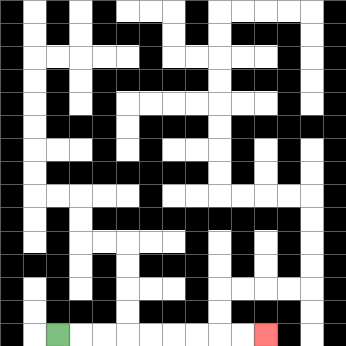{'start': '[2, 14]', 'end': '[11, 14]', 'path_directions': 'R,R,R,R,R,R,R,R,R', 'path_coordinates': '[[2, 14], [3, 14], [4, 14], [5, 14], [6, 14], [7, 14], [8, 14], [9, 14], [10, 14], [11, 14]]'}